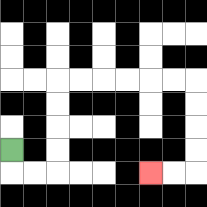{'start': '[0, 6]', 'end': '[6, 7]', 'path_directions': 'D,R,R,U,U,U,U,R,R,R,R,R,R,D,D,D,D,L,L', 'path_coordinates': '[[0, 6], [0, 7], [1, 7], [2, 7], [2, 6], [2, 5], [2, 4], [2, 3], [3, 3], [4, 3], [5, 3], [6, 3], [7, 3], [8, 3], [8, 4], [8, 5], [8, 6], [8, 7], [7, 7], [6, 7]]'}